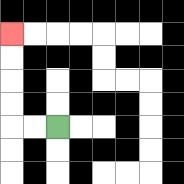{'start': '[2, 5]', 'end': '[0, 1]', 'path_directions': 'L,L,U,U,U,U', 'path_coordinates': '[[2, 5], [1, 5], [0, 5], [0, 4], [0, 3], [0, 2], [0, 1]]'}